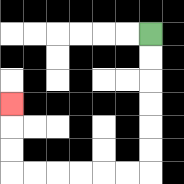{'start': '[6, 1]', 'end': '[0, 4]', 'path_directions': 'D,D,D,D,D,D,L,L,L,L,L,L,U,U,U', 'path_coordinates': '[[6, 1], [6, 2], [6, 3], [6, 4], [6, 5], [6, 6], [6, 7], [5, 7], [4, 7], [3, 7], [2, 7], [1, 7], [0, 7], [0, 6], [0, 5], [0, 4]]'}